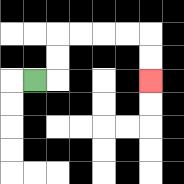{'start': '[1, 3]', 'end': '[6, 3]', 'path_directions': 'R,U,U,R,R,R,R,D,D', 'path_coordinates': '[[1, 3], [2, 3], [2, 2], [2, 1], [3, 1], [4, 1], [5, 1], [6, 1], [6, 2], [6, 3]]'}